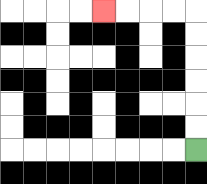{'start': '[8, 6]', 'end': '[4, 0]', 'path_directions': 'U,U,U,U,U,U,L,L,L,L', 'path_coordinates': '[[8, 6], [8, 5], [8, 4], [8, 3], [8, 2], [8, 1], [8, 0], [7, 0], [6, 0], [5, 0], [4, 0]]'}